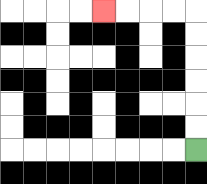{'start': '[8, 6]', 'end': '[4, 0]', 'path_directions': 'U,U,U,U,U,U,L,L,L,L', 'path_coordinates': '[[8, 6], [8, 5], [8, 4], [8, 3], [8, 2], [8, 1], [8, 0], [7, 0], [6, 0], [5, 0], [4, 0]]'}